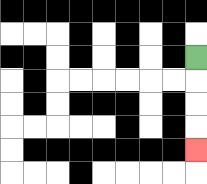{'start': '[8, 2]', 'end': '[8, 6]', 'path_directions': 'D,D,D,D', 'path_coordinates': '[[8, 2], [8, 3], [8, 4], [8, 5], [8, 6]]'}